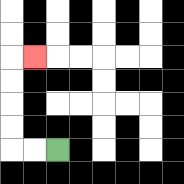{'start': '[2, 6]', 'end': '[1, 2]', 'path_directions': 'L,L,U,U,U,U,R', 'path_coordinates': '[[2, 6], [1, 6], [0, 6], [0, 5], [0, 4], [0, 3], [0, 2], [1, 2]]'}